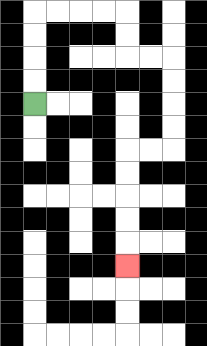{'start': '[1, 4]', 'end': '[5, 11]', 'path_directions': 'U,U,U,U,R,R,R,R,D,D,R,R,D,D,D,D,L,L,D,D,D,D,D', 'path_coordinates': '[[1, 4], [1, 3], [1, 2], [1, 1], [1, 0], [2, 0], [3, 0], [4, 0], [5, 0], [5, 1], [5, 2], [6, 2], [7, 2], [7, 3], [7, 4], [7, 5], [7, 6], [6, 6], [5, 6], [5, 7], [5, 8], [5, 9], [5, 10], [5, 11]]'}